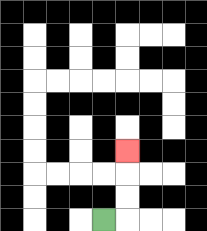{'start': '[4, 9]', 'end': '[5, 6]', 'path_directions': 'R,U,U,U', 'path_coordinates': '[[4, 9], [5, 9], [5, 8], [5, 7], [5, 6]]'}